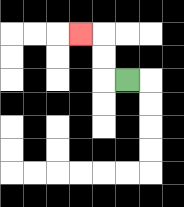{'start': '[5, 3]', 'end': '[3, 1]', 'path_directions': 'L,U,U,L', 'path_coordinates': '[[5, 3], [4, 3], [4, 2], [4, 1], [3, 1]]'}